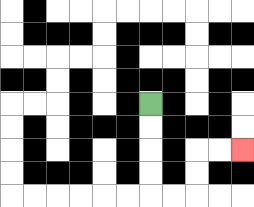{'start': '[6, 4]', 'end': '[10, 6]', 'path_directions': 'D,D,D,D,R,R,U,U,R,R', 'path_coordinates': '[[6, 4], [6, 5], [6, 6], [6, 7], [6, 8], [7, 8], [8, 8], [8, 7], [8, 6], [9, 6], [10, 6]]'}